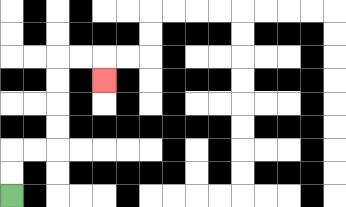{'start': '[0, 8]', 'end': '[4, 3]', 'path_directions': 'U,U,R,R,U,U,U,U,R,R,D', 'path_coordinates': '[[0, 8], [0, 7], [0, 6], [1, 6], [2, 6], [2, 5], [2, 4], [2, 3], [2, 2], [3, 2], [4, 2], [4, 3]]'}